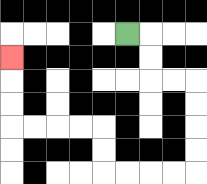{'start': '[5, 1]', 'end': '[0, 2]', 'path_directions': 'R,D,D,R,R,D,D,D,D,L,L,L,L,U,U,L,L,L,L,U,U,U', 'path_coordinates': '[[5, 1], [6, 1], [6, 2], [6, 3], [7, 3], [8, 3], [8, 4], [8, 5], [8, 6], [8, 7], [7, 7], [6, 7], [5, 7], [4, 7], [4, 6], [4, 5], [3, 5], [2, 5], [1, 5], [0, 5], [0, 4], [0, 3], [0, 2]]'}